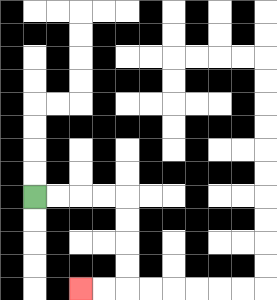{'start': '[1, 8]', 'end': '[3, 12]', 'path_directions': 'R,R,R,R,D,D,D,D,L,L', 'path_coordinates': '[[1, 8], [2, 8], [3, 8], [4, 8], [5, 8], [5, 9], [5, 10], [5, 11], [5, 12], [4, 12], [3, 12]]'}